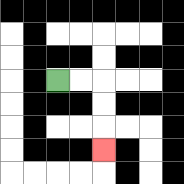{'start': '[2, 3]', 'end': '[4, 6]', 'path_directions': 'R,R,D,D,D', 'path_coordinates': '[[2, 3], [3, 3], [4, 3], [4, 4], [4, 5], [4, 6]]'}